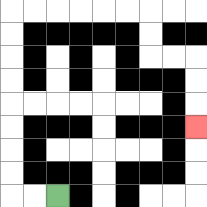{'start': '[2, 8]', 'end': '[8, 5]', 'path_directions': 'L,L,U,U,U,U,U,U,U,U,R,R,R,R,R,R,D,D,R,R,D,D,D', 'path_coordinates': '[[2, 8], [1, 8], [0, 8], [0, 7], [0, 6], [0, 5], [0, 4], [0, 3], [0, 2], [0, 1], [0, 0], [1, 0], [2, 0], [3, 0], [4, 0], [5, 0], [6, 0], [6, 1], [6, 2], [7, 2], [8, 2], [8, 3], [8, 4], [8, 5]]'}